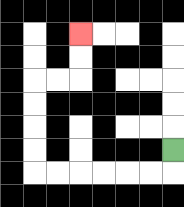{'start': '[7, 6]', 'end': '[3, 1]', 'path_directions': 'D,L,L,L,L,L,L,U,U,U,U,R,R,U,U', 'path_coordinates': '[[7, 6], [7, 7], [6, 7], [5, 7], [4, 7], [3, 7], [2, 7], [1, 7], [1, 6], [1, 5], [1, 4], [1, 3], [2, 3], [3, 3], [3, 2], [3, 1]]'}